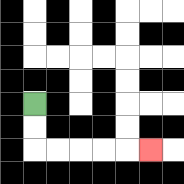{'start': '[1, 4]', 'end': '[6, 6]', 'path_directions': 'D,D,R,R,R,R,R', 'path_coordinates': '[[1, 4], [1, 5], [1, 6], [2, 6], [3, 6], [4, 6], [5, 6], [6, 6]]'}